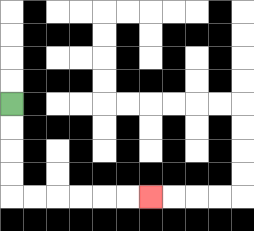{'start': '[0, 4]', 'end': '[6, 8]', 'path_directions': 'D,D,D,D,R,R,R,R,R,R', 'path_coordinates': '[[0, 4], [0, 5], [0, 6], [0, 7], [0, 8], [1, 8], [2, 8], [3, 8], [4, 8], [5, 8], [6, 8]]'}